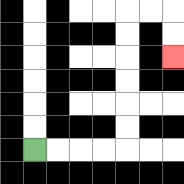{'start': '[1, 6]', 'end': '[7, 2]', 'path_directions': 'R,R,R,R,U,U,U,U,U,U,R,R,D,D', 'path_coordinates': '[[1, 6], [2, 6], [3, 6], [4, 6], [5, 6], [5, 5], [5, 4], [5, 3], [5, 2], [5, 1], [5, 0], [6, 0], [7, 0], [7, 1], [7, 2]]'}